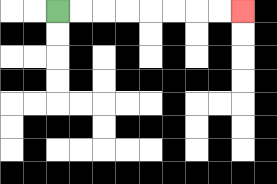{'start': '[2, 0]', 'end': '[10, 0]', 'path_directions': 'R,R,R,R,R,R,R,R', 'path_coordinates': '[[2, 0], [3, 0], [4, 0], [5, 0], [6, 0], [7, 0], [8, 0], [9, 0], [10, 0]]'}